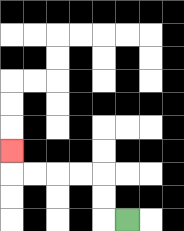{'start': '[5, 9]', 'end': '[0, 6]', 'path_directions': 'L,U,U,L,L,L,L,U', 'path_coordinates': '[[5, 9], [4, 9], [4, 8], [4, 7], [3, 7], [2, 7], [1, 7], [0, 7], [0, 6]]'}